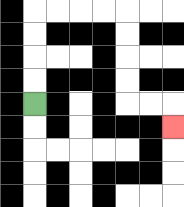{'start': '[1, 4]', 'end': '[7, 5]', 'path_directions': 'U,U,U,U,R,R,R,R,D,D,D,D,R,R,D', 'path_coordinates': '[[1, 4], [1, 3], [1, 2], [1, 1], [1, 0], [2, 0], [3, 0], [4, 0], [5, 0], [5, 1], [5, 2], [5, 3], [5, 4], [6, 4], [7, 4], [7, 5]]'}